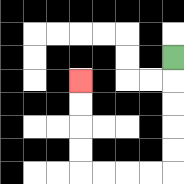{'start': '[7, 2]', 'end': '[3, 3]', 'path_directions': 'D,D,D,D,D,L,L,L,L,U,U,U,U', 'path_coordinates': '[[7, 2], [7, 3], [7, 4], [7, 5], [7, 6], [7, 7], [6, 7], [5, 7], [4, 7], [3, 7], [3, 6], [3, 5], [3, 4], [3, 3]]'}